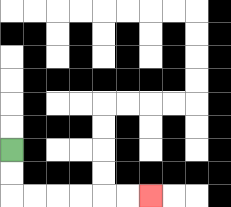{'start': '[0, 6]', 'end': '[6, 8]', 'path_directions': 'D,D,R,R,R,R,R,R', 'path_coordinates': '[[0, 6], [0, 7], [0, 8], [1, 8], [2, 8], [3, 8], [4, 8], [5, 8], [6, 8]]'}